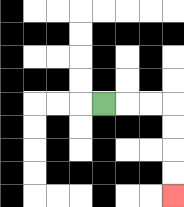{'start': '[4, 4]', 'end': '[7, 8]', 'path_directions': 'R,R,R,D,D,D,D', 'path_coordinates': '[[4, 4], [5, 4], [6, 4], [7, 4], [7, 5], [7, 6], [7, 7], [7, 8]]'}